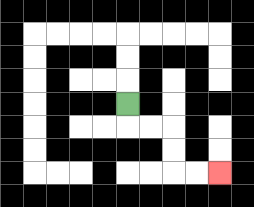{'start': '[5, 4]', 'end': '[9, 7]', 'path_directions': 'D,R,R,D,D,R,R', 'path_coordinates': '[[5, 4], [5, 5], [6, 5], [7, 5], [7, 6], [7, 7], [8, 7], [9, 7]]'}